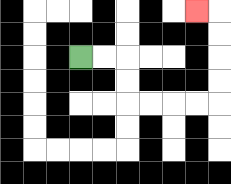{'start': '[3, 2]', 'end': '[8, 0]', 'path_directions': 'R,R,D,D,R,R,R,R,U,U,U,U,L', 'path_coordinates': '[[3, 2], [4, 2], [5, 2], [5, 3], [5, 4], [6, 4], [7, 4], [8, 4], [9, 4], [9, 3], [9, 2], [9, 1], [9, 0], [8, 0]]'}